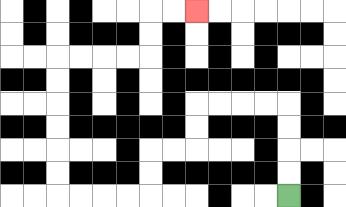{'start': '[12, 8]', 'end': '[8, 0]', 'path_directions': 'U,U,U,U,L,L,L,L,D,D,L,L,D,D,L,L,L,L,U,U,U,U,U,U,R,R,R,R,U,U,R,R', 'path_coordinates': '[[12, 8], [12, 7], [12, 6], [12, 5], [12, 4], [11, 4], [10, 4], [9, 4], [8, 4], [8, 5], [8, 6], [7, 6], [6, 6], [6, 7], [6, 8], [5, 8], [4, 8], [3, 8], [2, 8], [2, 7], [2, 6], [2, 5], [2, 4], [2, 3], [2, 2], [3, 2], [4, 2], [5, 2], [6, 2], [6, 1], [6, 0], [7, 0], [8, 0]]'}